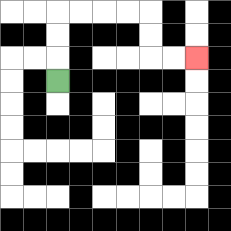{'start': '[2, 3]', 'end': '[8, 2]', 'path_directions': 'U,U,U,R,R,R,R,D,D,R,R', 'path_coordinates': '[[2, 3], [2, 2], [2, 1], [2, 0], [3, 0], [4, 0], [5, 0], [6, 0], [6, 1], [6, 2], [7, 2], [8, 2]]'}